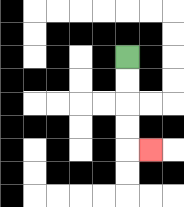{'start': '[5, 2]', 'end': '[6, 6]', 'path_directions': 'D,D,D,D,R', 'path_coordinates': '[[5, 2], [5, 3], [5, 4], [5, 5], [5, 6], [6, 6]]'}